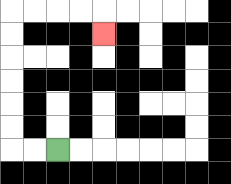{'start': '[2, 6]', 'end': '[4, 1]', 'path_directions': 'L,L,U,U,U,U,U,U,R,R,R,R,D', 'path_coordinates': '[[2, 6], [1, 6], [0, 6], [0, 5], [0, 4], [0, 3], [0, 2], [0, 1], [0, 0], [1, 0], [2, 0], [3, 0], [4, 0], [4, 1]]'}